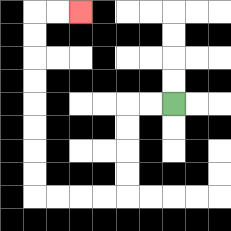{'start': '[7, 4]', 'end': '[3, 0]', 'path_directions': 'L,L,D,D,D,D,L,L,L,L,U,U,U,U,U,U,U,U,R,R', 'path_coordinates': '[[7, 4], [6, 4], [5, 4], [5, 5], [5, 6], [5, 7], [5, 8], [4, 8], [3, 8], [2, 8], [1, 8], [1, 7], [1, 6], [1, 5], [1, 4], [1, 3], [1, 2], [1, 1], [1, 0], [2, 0], [3, 0]]'}